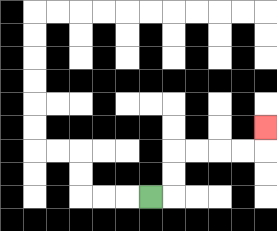{'start': '[6, 8]', 'end': '[11, 5]', 'path_directions': 'R,U,U,R,R,R,R,U', 'path_coordinates': '[[6, 8], [7, 8], [7, 7], [7, 6], [8, 6], [9, 6], [10, 6], [11, 6], [11, 5]]'}